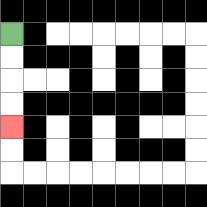{'start': '[0, 1]', 'end': '[0, 5]', 'path_directions': 'D,D,D,D', 'path_coordinates': '[[0, 1], [0, 2], [0, 3], [0, 4], [0, 5]]'}